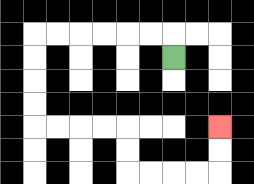{'start': '[7, 2]', 'end': '[9, 5]', 'path_directions': 'U,L,L,L,L,L,L,D,D,D,D,R,R,R,R,D,D,R,R,R,R,U,U', 'path_coordinates': '[[7, 2], [7, 1], [6, 1], [5, 1], [4, 1], [3, 1], [2, 1], [1, 1], [1, 2], [1, 3], [1, 4], [1, 5], [2, 5], [3, 5], [4, 5], [5, 5], [5, 6], [5, 7], [6, 7], [7, 7], [8, 7], [9, 7], [9, 6], [9, 5]]'}